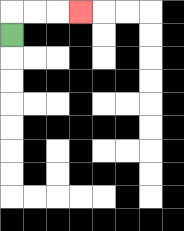{'start': '[0, 1]', 'end': '[3, 0]', 'path_directions': 'U,R,R,R', 'path_coordinates': '[[0, 1], [0, 0], [1, 0], [2, 0], [3, 0]]'}